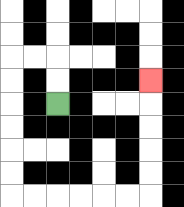{'start': '[2, 4]', 'end': '[6, 3]', 'path_directions': 'U,U,L,L,D,D,D,D,D,D,R,R,R,R,R,R,U,U,U,U,U', 'path_coordinates': '[[2, 4], [2, 3], [2, 2], [1, 2], [0, 2], [0, 3], [0, 4], [0, 5], [0, 6], [0, 7], [0, 8], [1, 8], [2, 8], [3, 8], [4, 8], [5, 8], [6, 8], [6, 7], [6, 6], [6, 5], [6, 4], [6, 3]]'}